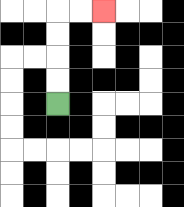{'start': '[2, 4]', 'end': '[4, 0]', 'path_directions': 'U,U,U,U,R,R', 'path_coordinates': '[[2, 4], [2, 3], [2, 2], [2, 1], [2, 0], [3, 0], [4, 0]]'}